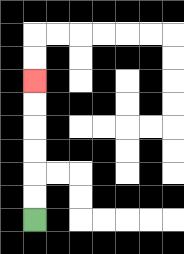{'start': '[1, 9]', 'end': '[1, 3]', 'path_directions': 'U,U,U,U,U,U', 'path_coordinates': '[[1, 9], [1, 8], [1, 7], [1, 6], [1, 5], [1, 4], [1, 3]]'}